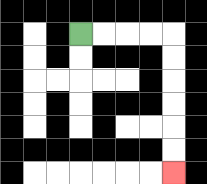{'start': '[3, 1]', 'end': '[7, 7]', 'path_directions': 'R,R,R,R,D,D,D,D,D,D', 'path_coordinates': '[[3, 1], [4, 1], [5, 1], [6, 1], [7, 1], [7, 2], [7, 3], [7, 4], [7, 5], [7, 6], [7, 7]]'}